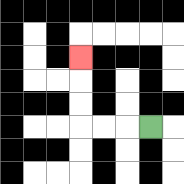{'start': '[6, 5]', 'end': '[3, 2]', 'path_directions': 'L,L,L,U,U,U', 'path_coordinates': '[[6, 5], [5, 5], [4, 5], [3, 5], [3, 4], [3, 3], [3, 2]]'}